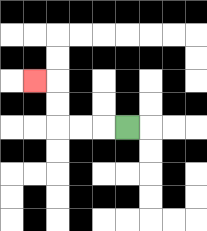{'start': '[5, 5]', 'end': '[1, 3]', 'path_directions': 'L,L,L,U,U,L', 'path_coordinates': '[[5, 5], [4, 5], [3, 5], [2, 5], [2, 4], [2, 3], [1, 3]]'}